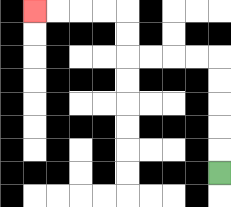{'start': '[9, 7]', 'end': '[1, 0]', 'path_directions': 'U,U,U,U,U,L,L,L,L,U,U,L,L,L,L', 'path_coordinates': '[[9, 7], [9, 6], [9, 5], [9, 4], [9, 3], [9, 2], [8, 2], [7, 2], [6, 2], [5, 2], [5, 1], [5, 0], [4, 0], [3, 0], [2, 0], [1, 0]]'}